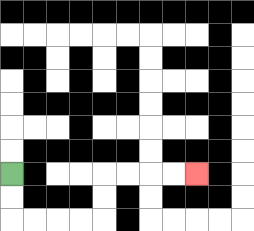{'start': '[0, 7]', 'end': '[8, 7]', 'path_directions': 'D,D,R,R,R,R,U,U,R,R,R,R', 'path_coordinates': '[[0, 7], [0, 8], [0, 9], [1, 9], [2, 9], [3, 9], [4, 9], [4, 8], [4, 7], [5, 7], [6, 7], [7, 7], [8, 7]]'}